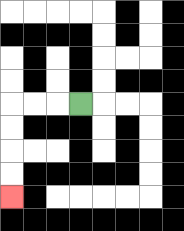{'start': '[3, 4]', 'end': '[0, 8]', 'path_directions': 'L,L,L,D,D,D,D', 'path_coordinates': '[[3, 4], [2, 4], [1, 4], [0, 4], [0, 5], [0, 6], [0, 7], [0, 8]]'}